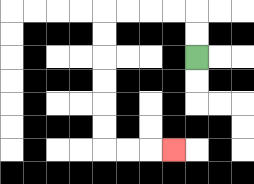{'start': '[8, 2]', 'end': '[7, 6]', 'path_directions': 'U,U,L,L,L,L,D,D,D,D,D,D,R,R,R', 'path_coordinates': '[[8, 2], [8, 1], [8, 0], [7, 0], [6, 0], [5, 0], [4, 0], [4, 1], [4, 2], [4, 3], [4, 4], [4, 5], [4, 6], [5, 6], [6, 6], [7, 6]]'}